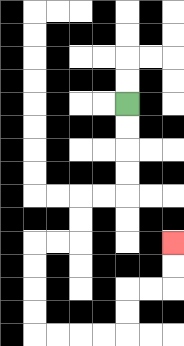{'start': '[5, 4]', 'end': '[7, 10]', 'path_directions': 'D,D,D,D,L,L,D,D,L,L,D,D,D,D,R,R,R,R,U,U,R,R,U,U', 'path_coordinates': '[[5, 4], [5, 5], [5, 6], [5, 7], [5, 8], [4, 8], [3, 8], [3, 9], [3, 10], [2, 10], [1, 10], [1, 11], [1, 12], [1, 13], [1, 14], [2, 14], [3, 14], [4, 14], [5, 14], [5, 13], [5, 12], [6, 12], [7, 12], [7, 11], [7, 10]]'}